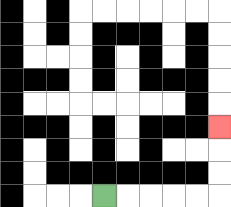{'start': '[4, 8]', 'end': '[9, 5]', 'path_directions': 'R,R,R,R,R,U,U,U', 'path_coordinates': '[[4, 8], [5, 8], [6, 8], [7, 8], [8, 8], [9, 8], [9, 7], [9, 6], [9, 5]]'}